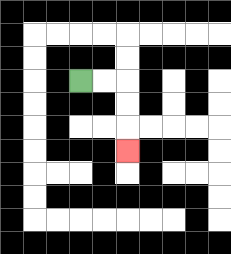{'start': '[3, 3]', 'end': '[5, 6]', 'path_directions': 'R,R,D,D,D', 'path_coordinates': '[[3, 3], [4, 3], [5, 3], [5, 4], [5, 5], [5, 6]]'}